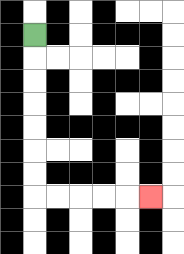{'start': '[1, 1]', 'end': '[6, 8]', 'path_directions': 'D,D,D,D,D,D,D,R,R,R,R,R', 'path_coordinates': '[[1, 1], [1, 2], [1, 3], [1, 4], [1, 5], [1, 6], [1, 7], [1, 8], [2, 8], [3, 8], [4, 8], [5, 8], [6, 8]]'}